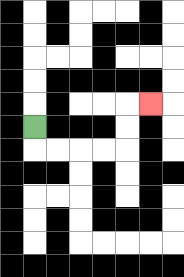{'start': '[1, 5]', 'end': '[6, 4]', 'path_directions': 'D,R,R,R,R,U,U,R', 'path_coordinates': '[[1, 5], [1, 6], [2, 6], [3, 6], [4, 6], [5, 6], [5, 5], [5, 4], [6, 4]]'}